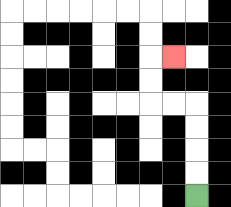{'start': '[8, 8]', 'end': '[7, 2]', 'path_directions': 'U,U,U,U,L,L,U,U,R', 'path_coordinates': '[[8, 8], [8, 7], [8, 6], [8, 5], [8, 4], [7, 4], [6, 4], [6, 3], [6, 2], [7, 2]]'}